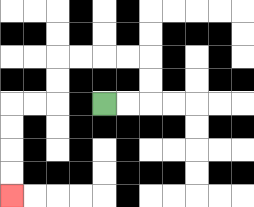{'start': '[4, 4]', 'end': '[0, 8]', 'path_directions': 'R,R,U,U,L,L,L,L,D,D,L,L,D,D,D,D', 'path_coordinates': '[[4, 4], [5, 4], [6, 4], [6, 3], [6, 2], [5, 2], [4, 2], [3, 2], [2, 2], [2, 3], [2, 4], [1, 4], [0, 4], [0, 5], [0, 6], [0, 7], [0, 8]]'}